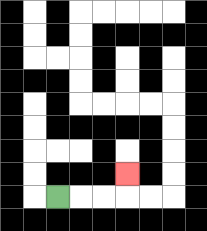{'start': '[2, 8]', 'end': '[5, 7]', 'path_directions': 'R,R,R,U', 'path_coordinates': '[[2, 8], [3, 8], [4, 8], [5, 8], [5, 7]]'}